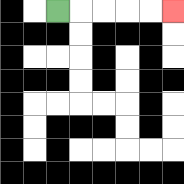{'start': '[2, 0]', 'end': '[7, 0]', 'path_directions': 'R,R,R,R,R', 'path_coordinates': '[[2, 0], [3, 0], [4, 0], [5, 0], [6, 0], [7, 0]]'}